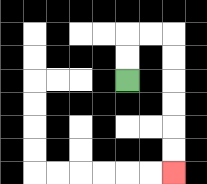{'start': '[5, 3]', 'end': '[7, 7]', 'path_directions': 'U,U,R,R,D,D,D,D,D,D', 'path_coordinates': '[[5, 3], [5, 2], [5, 1], [6, 1], [7, 1], [7, 2], [7, 3], [7, 4], [7, 5], [7, 6], [7, 7]]'}